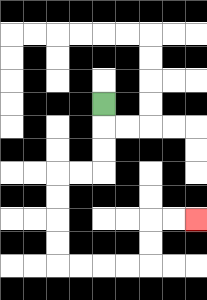{'start': '[4, 4]', 'end': '[8, 9]', 'path_directions': 'D,D,D,L,L,D,D,D,D,R,R,R,R,U,U,R,R', 'path_coordinates': '[[4, 4], [4, 5], [4, 6], [4, 7], [3, 7], [2, 7], [2, 8], [2, 9], [2, 10], [2, 11], [3, 11], [4, 11], [5, 11], [6, 11], [6, 10], [6, 9], [7, 9], [8, 9]]'}